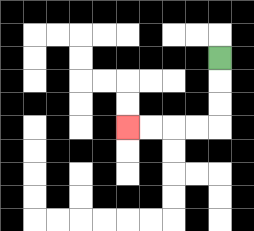{'start': '[9, 2]', 'end': '[5, 5]', 'path_directions': 'D,D,D,L,L,L,L', 'path_coordinates': '[[9, 2], [9, 3], [9, 4], [9, 5], [8, 5], [7, 5], [6, 5], [5, 5]]'}